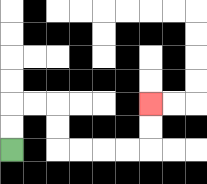{'start': '[0, 6]', 'end': '[6, 4]', 'path_directions': 'U,U,R,R,D,D,R,R,R,R,U,U', 'path_coordinates': '[[0, 6], [0, 5], [0, 4], [1, 4], [2, 4], [2, 5], [2, 6], [3, 6], [4, 6], [5, 6], [6, 6], [6, 5], [6, 4]]'}